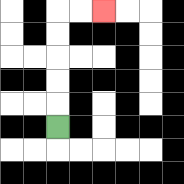{'start': '[2, 5]', 'end': '[4, 0]', 'path_directions': 'U,U,U,U,U,R,R', 'path_coordinates': '[[2, 5], [2, 4], [2, 3], [2, 2], [2, 1], [2, 0], [3, 0], [4, 0]]'}